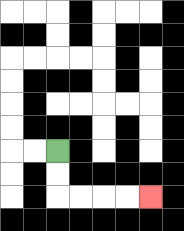{'start': '[2, 6]', 'end': '[6, 8]', 'path_directions': 'D,D,R,R,R,R', 'path_coordinates': '[[2, 6], [2, 7], [2, 8], [3, 8], [4, 8], [5, 8], [6, 8]]'}